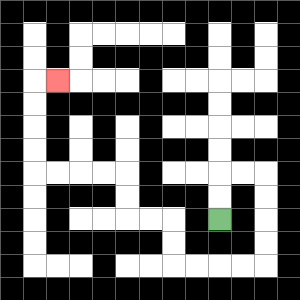{'start': '[9, 9]', 'end': '[2, 3]', 'path_directions': 'U,U,R,R,D,D,D,D,L,L,L,L,U,U,L,L,U,U,L,L,L,L,U,U,U,U,R', 'path_coordinates': '[[9, 9], [9, 8], [9, 7], [10, 7], [11, 7], [11, 8], [11, 9], [11, 10], [11, 11], [10, 11], [9, 11], [8, 11], [7, 11], [7, 10], [7, 9], [6, 9], [5, 9], [5, 8], [5, 7], [4, 7], [3, 7], [2, 7], [1, 7], [1, 6], [1, 5], [1, 4], [1, 3], [2, 3]]'}